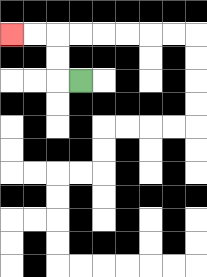{'start': '[3, 3]', 'end': '[0, 1]', 'path_directions': 'L,U,U,L,L', 'path_coordinates': '[[3, 3], [2, 3], [2, 2], [2, 1], [1, 1], [0, 1]]'}